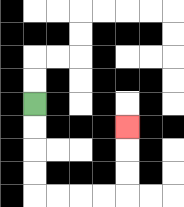{'start': '[1, 4]', 'end': '[5, 5]', 'path_directions': 'D,D,D,D,R,R,R,R,U,U,U', 'path_coordinates': '[[1, 4], [1, 5], [1, 6], [1, 7], [1, 8], [2, 8], [3, 8], [4, 8], [5, 8], [5, 7], [5, 6], [5, 5]]'}